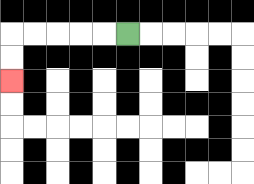{'start': '[5, 1]', 'end': '[0, 3]', 'path_directions': 'L,L,L,L,L,D,D', 'path_coordinates': '[[5, 1], [4, 1], [3, 1], [2, 1], [1, 1], [0, 1], [0, 2], [0, 3]]'}